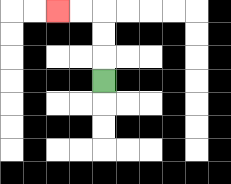{'start': '[4, 3]', 'end': '[2, 0]', 'path_directions': 'U,U,U,L,L', 'path_coordinates': '[[4, 3], [4, 2], [4, 1], [4, 0], [3, 0], [2, 0]]'}